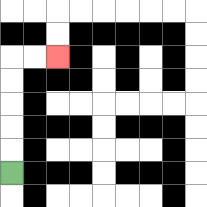{'start': '[0, 7]', 'end': '[2, 2]', 'path_directions': 'U,U,U,U,U,R,R', 'path_coordinates': '[[0, 7], [0, 6], [0, 5], [0, 4], [0, 3], [0, 2], [1, 2], [2, 2]]'}